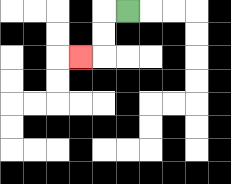{'start': '[5, 0]', 'end': '[3, 2]', 'path_directions': 'L,D,D,L', 'path_coordinates': '[[5, 0], [4, 0], [4, 1], [4, 2], [3, 2]]'}